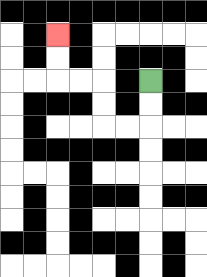{'start': '[6, 3]', 'end': '[2, 1]', 'path_directions': 'D,D,L,L,U,U,L,L,U,U', 'path_coordinates': '[[6, 3], [6, 4], [6, 5], [5, 5], [4, 5], [4, 4], [4, 3], [3, 3], [2, 3], [2, 2], [2, 1]]'}